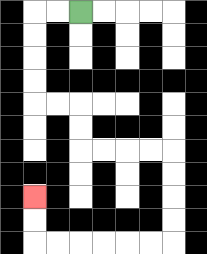{'start': '[3, 0]', 'end': '[1, 8]', 'path_directions': 'L,L,D,D,D,D,R,R,D,D,R,R,R,R,D,D,D,D,L,L,L,L,L,L,U,U', 'path_coordinates': '[[3, 0], [2, 0], [1, 0], [1, 1], [1, 2], [1, 3], [1, 4], [2, 4], [3, 4], [3, 5], [3, 6], [4, 6], [5, 6], [6, 6], [7, 6], [7, 7], [7, 8], [7, 9], [7, 10], [6, 10], [5, 10], [4, 10], [3, 10], [2, 10], [1, 10], [1, 9], [1, 8]]'}